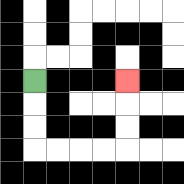{'start': '[1, 3]', 'end': '[5, 3]', 'path_directions': 'D,D,D,R,R,R,R,U,U,U', 'path_coordinates': '[[1, 3], [1, 4], [1, 5], [1, 6], [2, 6], [3, 6], [4, 6], [5, 6], [5, 5], [5, 4], [5, 3]]'}